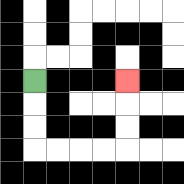{'start': '[1, 3]', 'end': '[5, 3]', 'path_directions': 'D,D,D,R,R,R,R,U,U,U', 'path_coordinates': '[[1, 3], [1, 4], [1, 5], [1, 6], [2, 6], [3, 6], [4, 6], [5, 6], [5, 5], [5, 4], [5, 3]]'}